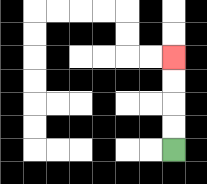{'start': '[7, 6]', 'end': '[7, 2]', 'path_directions': 'U,U,U,U', 'path_coordinates': '[[7, 6], [7, 5], [7, 4], [7, 3], [7, 2]]'}